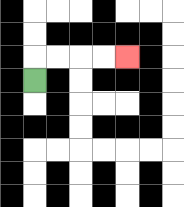{'start': '[1, 3]', 'end': '[5, 2]', 'path_directions': 'U,R,R,R,R', 'path_coordinates': '[[1, 3], [1, 2], [2, 2], [3, 2], [4, 2], [5, 2]]'}